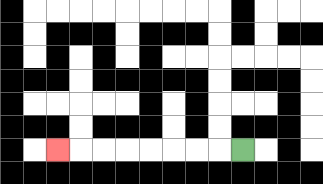{'start': '[10, 6]', 'end': '[2, 6]', 'path_directions': 'L,L,L,L,L,L,L,L', 'path_coordinates': '[[10, 6], [9, 6], [8, 6], [7, 6], [6, 6], [5, 6], [4, 6], [3, 6], [2, 6]]'}